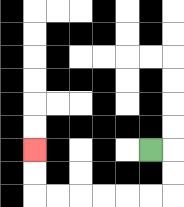{'start': '[6, 6]', 'end': '[1, 6]', 'path_directions': 'R,D,D,L,L,L,L,L,L,U,U', 'path_coordinates': '[[6, 6], [7, 6], [7, 7], [7, 8], [6, 8], [5, 8], [4, 8], [3, 8], [2, 8], [1, 8], [1, 7], [1, 6]]'}